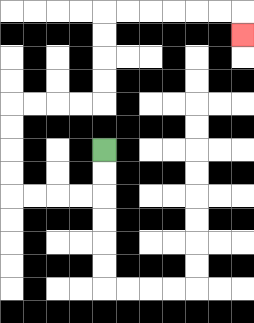{'start': '[4, 6]', 'end': '[10, 1]', 'path_directions': 'D,D,L,L,L,L,U,U,U,U,R,R,R,R,U,U,U,U,R,R,R,R,R,R,D', 'path_coordinates': '[[4, 6], [4, 7], [4, 8], [3, 8], [2, 8], [1, 8], [0, 8], [0, 7], [0, 6], [0, 5], [0, 4], [1, 4], [2, 4], [3, 4], [4, 4], [4, 3], [4, 2], [4, 1], [4, 0], [5, 0], [6, 0], [7, 0], [8, 0], [9, 0], [10, 0], [10, 1]]'}